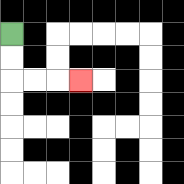{'start': '[0, 1]', 'end': '[3, 3]', 'path_directions': 'D,D,R,R,R', 'path_coordinates': '[[0, 1], [0, 2], [0, 3], [1, 3], [2, 3], [3, 3]]'}